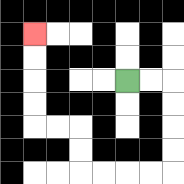{'start': '[5, 3]', 'end': '[1, 1]', 'path_directions': 'R,R,D,D,D,D,L,L,L,L,U,U,L,L,U,U,U,U', 'path_coordinates': '[[5, 3], [6, 3], [7, 3], [7, 4], [7, 5], [7, 6], [7, 7], [6, 7], [5, 7], [4, 7], [3, 7], [3, 6], [3, 5], [2, 5], [1, 5], [1, 4], [1, 3], [1, 2], [1, 1]]'}